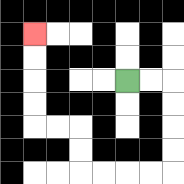{'start': '[5, 3]', 'end': '[1, 1]', 'path_directions': 'R,R,D,D,D,D,L,L,L,L,U,U,L,L,U,U,U,U', 'path_coordinates': '[[5, 3], [6, 3], [7, 3], [7, 4], [7, 5], [7, 6], [7, 7], [6, 7], [5, 7], [4, 7], [3, 7], [3, 6], [3, 5], [2, 5], [1, 5], [1, 4], [1, 3], [1, 2], [1, 1]]'}